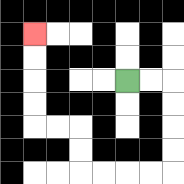{'start': '[5, 3]', 'end': '[1, 1]', 'path_directions': 'R,R,D,D,D,D,L,L,L,L,U,U,L,L,U,U,U,U', 'path_coordinates': '[[5, 3], [6, 3], [7, 3], [7, 4], [7, 5], [7, 6], [7, 7], [6, 7], [5, 7], [4, 7], [3, 7], [3, 6], [3, 5], [2, 5], [1, 5], [1, 4], [1, 3], [1, 2], [1, 1]]'}